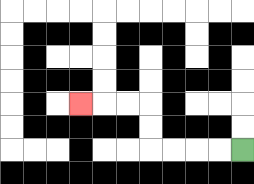{'start': '[10, 6]', 'end': '[3, 4]', 'path_directions': 'L,L,L,L,U,U,L,L,L', 'path_coordinates': '[[10, 6], [9, 6], [8, 6], [7, 6], [6, 6], [6, 5], [6, 4], [5, 4], [4, 4], [3, 4]]'}